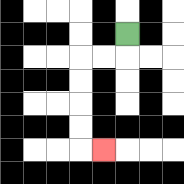{'start': '[5, 1]', 'end': '[4, 6]', 'path_directions': 'D,L,L,D,D,D,D,R', 'path_coordinates': '[[5, 1], [5, 2], [4, 2], [3, 2], [3, 3], [3, 4], [3, 5], [3, 6], [4, 6]]'}